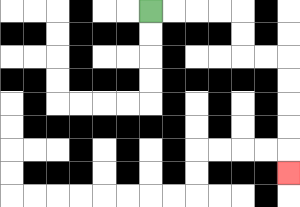{'start': '[6, 0]', 'end': '[12, 7]', 'path_directions': 'R,R,R,R,D,D,R,R,D,D,D,D,D', 'path_coordinates': '[[6, 0], [7, 0], [8, 0], [9, 0], [10, 0], [10, 1], [10, 2], [11, 2], [12, 2], [12, 3], [12, 4], [12, 5], [12, 6], [12, 7]]'}